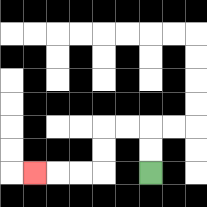{'start': '[6, 7]', 'end': '[1, 7]', 'path_directions': 'U,U,L,L,D,D,L,L,L', 'path_coordinates': '[[6, 7], [6, 6], [6, 5], [5, 5], [4, 5], [4, 6], [4, 7], [3, 7], [2, 7], [1, 7]]'}